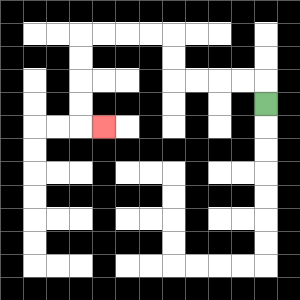{'start': '[11, 4]', 'end': '[4, 5]', 'path_directions': 'U,L,L,L,L,U,U,L,L,L,L,D,D,D,D,R', 'path_coordinates': '[[11, 4], [11, 3], [10, 3], [9, 3], [8, 3], [7, 3], [7, 2], [7, 1], [6, 1], [5, 1], [4, 1], [3, 1], [3, 2], [3, 3], [3, 4], [3, 5], [4, 5]]'}